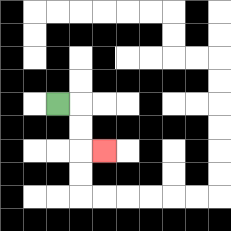{'start': '[2, 4]', 'end': '[4, 6]', 'path_directions': 'R,D,D,R', 'path_coordinates': '[[2, 4], [3, 4], [3, 5], [3, 6], [4, 6]]'}